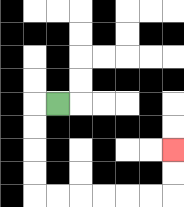{'start': '[2, 4]', 'end': '[7, 6]', 'path_directions': 'L,D,D,D,D,R,R,R,R,R,R,U,U', 'path_coordinates': '[[2, 4], [1, 4], [1, 5], [1, 6], [1, 7], [1, 8], [2, 8], [3, 8], [4, 8], [5, 8], [6, 8], [7, 8], [7, 7], [7, 6]]'}